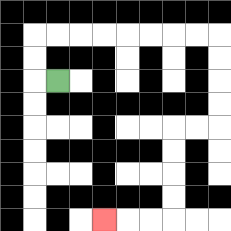{'start': '[2, 3]', 'end': '[4, 9]', 'path_directions': 'L,U,U,R,R,R,R,R,R,R,R,D,D,D,D,L,L,D,D,D,D,L,L,L', 'path_coordinates': '[[2, 3], [1, 3], [1, 2], [1, 1], [2, 1], [3, 1], [4, 1], [5, 1], [6, 1], [7, 1], [8, 1], [9, 1], [9, 2], [9, 3], [9, 4], [9, 5], [8, 5], [7, 5], [7, 6], [7, 7], [7, 8], [7, 9], [6, 9], [5, 9], [4, 9]]'}